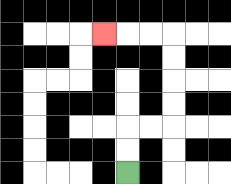{'start': '[5, 7]', 'end': '[4, 1]', 'path_directions': 'U,U,R,R,U,U,U,U,L,L,L', 'path_coordinates': '[[5, 7], [5, 6], [5, 5], [6, 5], [7, 5], [7, 4], [7, 3], [7, 2], [7, 1], [6, 1], [5, 1], [4, 1]]'}